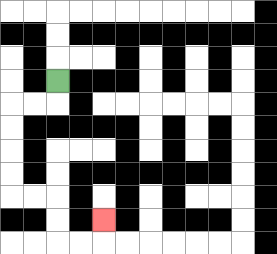{'start': '[2, 3]', 'end': '[4, 9]', 'path_directions': 'D,L,L,D,D,D,D,R,R,D,D,R,R,U', 'path_coordinates': '[[2, 3], [2, 4], [1, 4], [0, 4], [0, 5], [0, 6], [0, 7], [0, 8], [1, 8], [2, 8], [2, 9], [2, 10], [3, 10], [4, 10], [4, 9]]'}